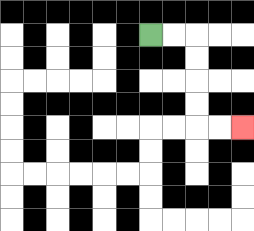{'start': '[6, 1]', 'end': '[10, 5]', 'path_directions': 'R,R,D,D,D,D,R,R', 'path_coordinates': '[[6, 1], [7, 1], [8, 1], [8, 2], [8, 3], [8, 4], [8, 5], [9, 5], [10, 5]]'}